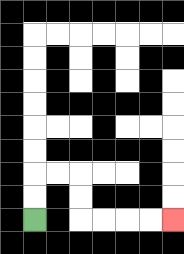{'start': '[1, 9]', 'end': '[7, 9]', 'path_directions': 'U,U,R,R,D,D,R,R,R,R', 'path_coordinates': '[[1, 9], [1, 8], [1, 7], [2, 7], [3, 7], [3, 8], [3, 9], [4, 9], [5, 9], [6, 9], [7, 9]]'}